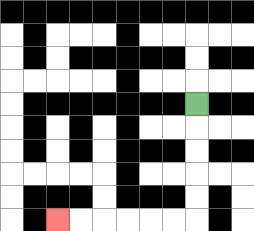{'start': '[8, 4]', 'end': '[2, 9]', 'path_directions': 'D,D,D,D,D,L,L,L,L,L,L', 'path_coordinates': '[[8, 4], [8, 5], [8, 6], [8, 7], [8, 8], [8, 9], [7, 9], [6, 9], [5, 9], [4, 9], [3, 9], [2, 9]]'}